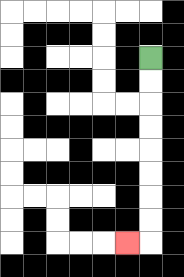{'start': '[6, 2]', 'end': '[5, 10]', 'path_directions': 'D,D,D,D,D,D,D,D,L', 'path_coordinates': '[[6, 2], [6, 3], [6, 4], [6, 5], [6, 6], [6, 7], [6, 8], [6, 9], [6, 10], [5, 10]]'}